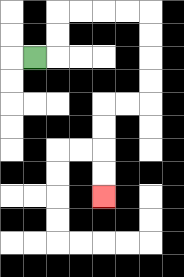{'start': '[1, 2]', 'end': '[4, 8]', 'path_directions': 'R,U,U,R,R,R,R,D,D,D,D,L,L,D,D,D,D', 'path_coordinates': '[[1, 2], [2, 2], [2, 1], [2, 0], [3, 0], [4, 0], [5, 0], [6, 0], [6, 1], [6, 2], [6, 3], [6, 4], [5, 4], [4, 4], [4, 5], [4, 6], [4, 7], [4, 8]]'}